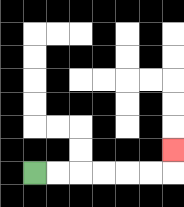{'start': '[1, 7]', 'end': '[7, 6]', 'path_directions': 'R,R,R,R,R,R,U', 'path_coordinates': '[[1, 7], [2, 7], [3, 7], [4, 7], [5, 7], [6, 7], [7, 7], [7, 6]]'}